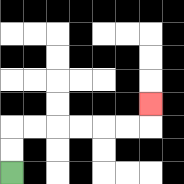{'start': '[0, 7]', 'end': '[6, 4]', 'path_directions': 'U,U,R,R,R,R,R,R,U', 'path_coordinates': '[[0, 7], [0, 6], [0, 5], [1, 5], [2, 5], [3, 5], [4, 5], [5, 5], [6, 5], [6, 4]]'}